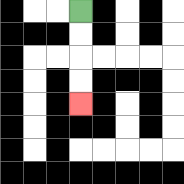{'start': '[3, 0]', 'end': '[3, 4]', 'path_directions': 'D,D,D,D', 'path_coordinates': '[[3, 0], [3, 1], [3, 2], [3, 3], [3, 4]]'}